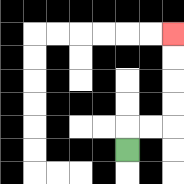{'start': '[5, 6]', 'end': '[7, 1]', 'path_directions': 'U,R,R,U,U,U,U', 'path_coordinates': '[[5, 6], [5, 5], [6, 5], [7, 5], [7, 4], [7, 3], [7, 2], [7, 1]]'}